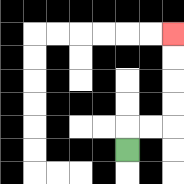{'start': '[5, 6]', 'end': '[7, 1]', 'path_directions': 'U,R,R,U,U,U,U', 'path_coordinates': '[[5, 6], [5, 5], [6, 5], [7, 5], [7, 4], [7, 3], [7, 2], [7, 1]]'}